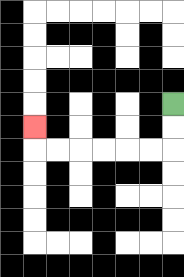{'start': '[7, 4]', 'end': '[1, 5]', 'path_directions': 'D,D,L,L,L,L,L,L,U', 'path_coordinates': '[[7, 4], [7, 5], [7, 6], [6, 6], [5, 6], [4, 6], [3, 6], [2, 6], [1, 6], [1, 5]]'}